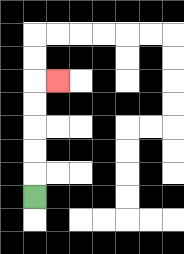{'start': '[1, 8]', 'end': '[2, 3]', 'path_directions': 'U,U,U,U,U,R', 'path_coordinates': '[[1, 8], [1, 7], [1, 6], [1, 5], [1, 4], [1, 3], [2, 3]]'}